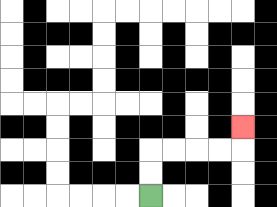{'start': '[6, 8]', 'end': '[10, 5]', 'path_directions': 'U,U,R,R,R,R,U', 'path_coordinates': '[[6, 8], [6, 7], [6, 6], [7, 6], [8, 6], [9, 6], [10, 6], [10, 5]]'}